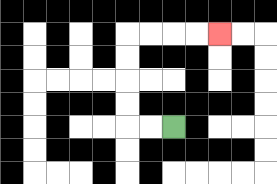{'start': '[7, 5]', 'end': '[9, 1]', 'path_directions': 'L,L,U,U,U,U,R,R,R,R', 'path_coordinates': '[[7, 5], [6, 5], [5, 5], [5, 4], [5, 3], [5, 2], [5, 1], [6, 1], [7, 1], [8, 1], [9, 1]]'}